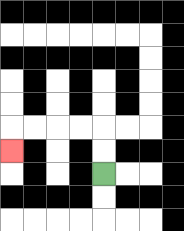{'start': '[4, 7]', 'end': '[0, 6]', 'path_directions': 'U,U,L,L,L,L,D', 'path_coordinates': '[[4, 7], [4, 6], [4, 5], [3, 5], [2, 5], [1, 5], [0, 5], [0, 6]]'}